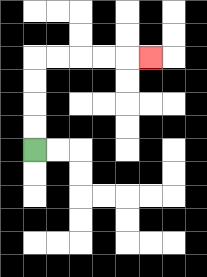{'start': '[1, 6]', 'end': '[6, 2]', 'path_directions': 'U,U,U,U,R,R,R,R,R', 'path_coordinates': '[[1, 6], [1, 5], [1, 4], [1, 3], [1, 2], [2, 2], [3, 2], [4, 2], [5, 2], [6, 2]]'}